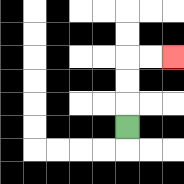{'start': '[5, 5]', 'end': '[7, 2]', 'path_directions': 'U,U,U,R,R', 'path_coordinates': '[[5, 5], [5, 4], [5, 3], [5, 2], [6, 2], [7, 2]]'}